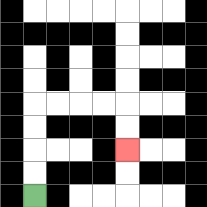{'start': '[1, 8]', 'end': '[5, 6]', 'path_directions': 'U,U,U,U,R,R,R,R,D,D', 'path_coordinates': '[[1, 8], [1, 7], [1, 6], [1, 5], [1, 4], [2, 4], [3, 4], [4, 4], [5, 4], [5, 5], [5, 6]]'}